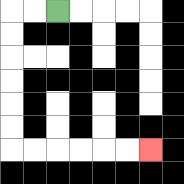{'start': '[2, 0]', 'end': '[6, 6]', 'path_directions': 'L,L,D,D,D,D,D,D,R,R,R,R,R,R', 'path_coordinates': '[[2, 0], [1, 0], [0, 0], [0, 1], [0, 2], [0, 3], [0, 4], [0, 5], [0, 6], [1, 6], [2, 6], [3, 6], [4, 6], [5, 6], [6, 6]]'}